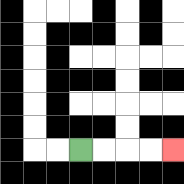{'start': '[3, 6]', 'end': '[7, 6]', 'path_directions': 'R,R,R,R', 'path_coordinates': '[[3, 6], [4, 6], [5, 6], [6, 6], [7, 6]]'}